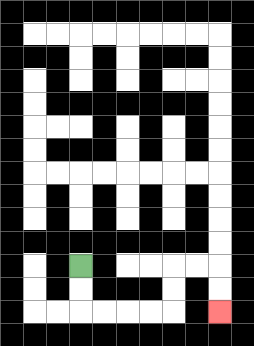{'start': '[3, 11]', 'end': '[9, 13]', 'path_directions': 'D,D,R,R,R,R,U,U,R,R,D,D', 'path_coordinates': '[[3, 11], [3, 12], [3, 13], [4, 13], [5, 13], [6, 13], [7, 13], [7, 12], [7, 11], [8, 11], [9, 11], [9, 12], [9, 13]]'}